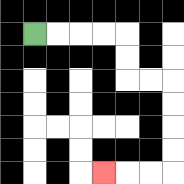{'start': '[1, 1]', 'end': '[4, 7]', 'path_directions': 'R,R,R,R,D,D,R,R,D,D,D,D,L,L,L', 'path_coordinates': '[[1, 1], [2, 1], [3, 1], [4, 1], [5, 1], [5, 2], [5, 3], [6, 3], [7, 3], [7, 4], [7, 5], [7, 6], [7, 7], [6, 7], [5, 7], [4, 7]]'}